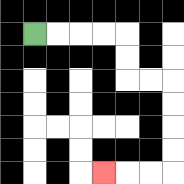{'start': '[1, 1]', 'end': '[4, 7]', 'path_directions': 'R,R,R,R,D,D,R,R,D,D,D,D,L,L,L', 'path_coordinates': '[[1, 1], [2, 1], [3, 1], [4, 1], [5, 1], [5, 2], [5, 3], [6, 3], [7, 3], [7, 4], [7, 5], [7, 6], [7, 7], [6, 7], [5, 7], [4, 7]]'}